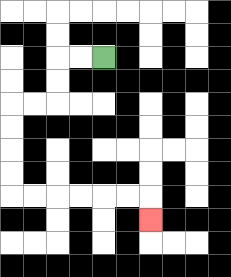{'start': '[4, 2]', 'end': '[6, 9]', 'path_directions': 'L,L,D,D,L,L,D,D,D,D,R,R,R,R,R,R,D', 'path_coordinates': '[[4, 2], [3, 2], [2, 2], [2, 3], [2, 4], [1, 4], [0, 4], [0, 5], [0, 6], [0, 7], [0, 8], [1, 8], [2, 8], [3, 8], [4, 8], [5, 8], [6, 8], [6, 9]]'}